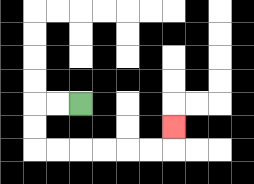{'start': '[3, 4]', 'end': '[7, 5]', 'path_directions': 'L,L,D,D,R,R,R,R,R,R,U', 'path_coordinates': '[[3, 4], [2, 4], [1, 4], [1, 5], [1, 6], [2, 6], [3, 6], [4, 6], [5, 6], [6, 6], [7, 6], [7, 5]]'}